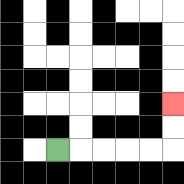{'start': '[2, 6]', 'end': '[7, 4]', 'path_directions': 'R,R,R,R,R,U,U', 'path_coordinates': '[[2, 6], [3, 6], [4, 6], [5, 6], [6, 6], [7, 6], [7, 5], [7, 4]]'}